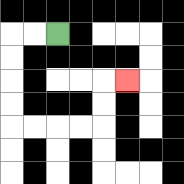{'start': '[2, 1]', 'end': '[5, 3]', 'path_directions': 'L,L,D,D,D,D,R,R,R,R,U,U,R', 'path_coordinates': '[[2, 1], [1, 1], [0, 1], [0, 2], [0, 3], [0, 4], [0, 5], [1, 5], [2, 5], [3, 5], [4, 5], [4, 4], [4, 3], [5, 3]]'}